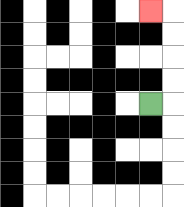{'start': '[6, 4]', 'end': '[6, 0]', 'path_directions': 'R,U,U,U,U,L', 'path_coordinates': '[[6, 4], [7, 4], [7, 3], [7, 2], [7, 1], [7, 0], [6, 0]]'}